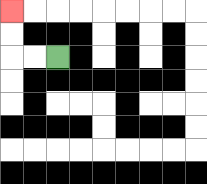{'start': '[2, 2]', 'end': '[0, 0]', 'path_directions': 'L,L,U,U', 'path_coordinates': '[[2, 2], [1, 2], [0, 2], [0, 1], [0, 0]]'}